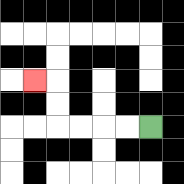{'start': '[6, 5]', 'end': '[1, 3]', 'path_directions': 'L,L,L,L,U,U,L', 'path_coordinates': '[[6, 5], [5, 5], [4, 5], [3, 5], [2, 5], [2, 4], [2, 3], [1, 3]]'}